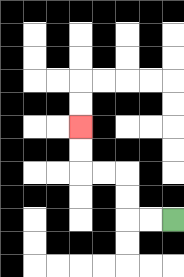{'start': '[7, 9]', 'end': '[3, 5]', 'path_directions': 'L,L,U,U,L,L,U,U', 'path_coordinates': '[[7, 9], [6, 9], [5, 9], [5, 8], [5, 7], [4, 7], [3, 7], [3, 6], [3, 5]]'}